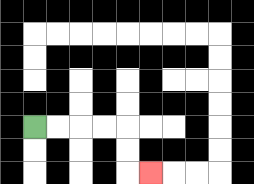{'start': '[1, 5]', 'end': '[6, 7]', 'path_directions': 'R,R,R,R,D,D,R', 'path_coordinates': '[[1, 5], [2, 5], [3, 5], [4, 5], [5, 5], [5, 6], [5, 7], [6, 7]]'}